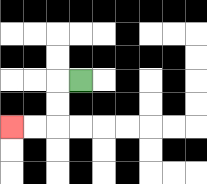{'start': '[3, 3]', 'end': '[0, 5]', 'path_directions': 'L,D,D,L,L', 'path_coordinates': '[[3, 3], [2, 3], [2, 4], [2, 5], [1, 5], [0, 5]]'}